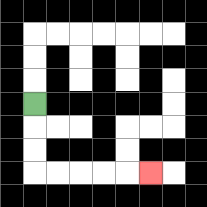{'start': '[1, 4]', 'end': '[6, 7]', 'path_directions': 'D,D,D,R,R,R,R,R', 'path_coordinates': '[[1, 4], [1, 5], [1, 6], [1, 7], [2, 7], [3, 7], [4, 7], [5, 7], [6, 7]]'}